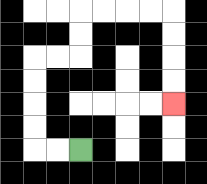{'start': '[3, 6]', 'end': '[7, 4]', 'path_directions': 'L,L,U,U,U,U,R,R,U,U,R,R,R,R,D,D,D,D', 'path_coordinates': '[[3, 6], [2, 6], [1, 6], [1, 5], [1, 4], [1, 3], [1, 2], [2, 2], [3, 2], [3, 1], [3, 0], [4, 0], [5, 0], [6, 0], [7, 0], [7, 1], [7, 2], [7, 3], [7, 4]]'}